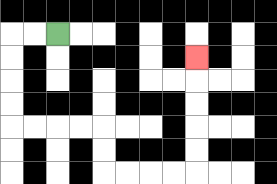{'start': '[2, 1]', 'end': '[8, 2]', 'path_directions': 'L,L,D,D,D,D,R,R,R,R,D,D,R,R,R,R,U,U,U,U,U', 'path_coordinates': '[[2, 1], [1, 1], [0, 1], [0, 2], [0, 3], [0, 4], [0, 5], [1, 5], [2, 5], [3, 5], [4, 5], [4, 6], [4, 7], [5, 7], [6, 7], [7, 7], [8, 7], [8, 6], [8, 5], [8, 4], [8, 3], [8, 2]]'}